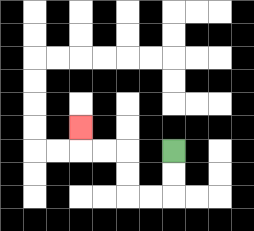{'start': '[7, 6]', 'end': '[3, 5]', 'path_directions': 'D,D,L,L,U,U,L,L,U', 'path_coordinates': '[[7, 6], [7, 7], [7, 8], [6, 8], [5, 8], [5, 7], [5, 6], [4, 6], [3, 6], [3, 5]]'}